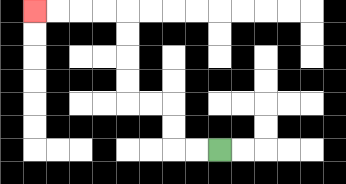{'start': '[9, 6]', 'end': '[1, 0]', 'path_directions': 'L,L,U,U,L,L,U,U,U,U,L,L,L,L', 'path_coordinates': '[[9, 6], [8, 6], [7, 6], [7, 5], [7, 4], [6, 4], [5, 4], [5, 3], [5, 2], [5, 1], [5, 0], [4, 0], [3, 0], [2, 0], [1, 0]]'}